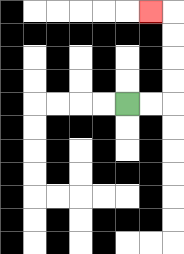{'start': '[5, 4]', 'end': '[6, 0]', 'path_directions': 'R,R,U,U,U,U,L', 'path_coordinates': '[[5, 4], [6, 4], [7, 4], [7, 3], [7, 2], [7, 1], [7, 0], [6, 0]]'}